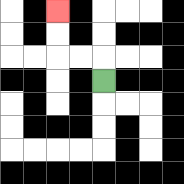{'start': '[4, 3]', 'end': '[2, 0]', 'path_directions': 'U,L,L,U,U', 'path_coordinates': '[[4, 3], [4, 2], [3, 2], [2, 2], [2, 1], [2, 0]]'}